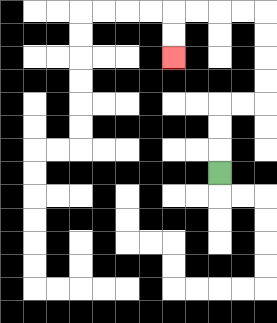{'start': '[9, 7]', 'end': '[7, 2]', 'path_directions': 'U,U,U,R,R,U,U,U,U,L,L,L,L,D,D', 'path_coordinates': '[[9, 7], [9, 6], [9, 5], [9, 4], [10, 4], [11, 4], [11, 3], [11, 2], [11, 1], [11, 0], [10, 0], [9, 0], [8, 0], [7, 0], [7, 1], [7, 2]]'}